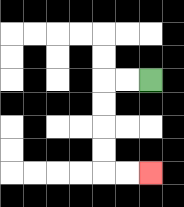{'start': '[6, 3]', 'end': '[6, 7]', 'path_directions': 'L,L,D,D,D,D,R,R', 'path_coordinates': '[[6, 3], [5, 3], [4, 3], [4, 4], [4, 5], [4, 6], [4, 7], [5, 7], [6, 7]]'}